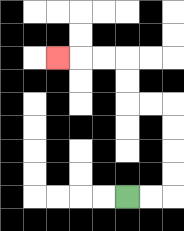{'start': '[5, 8]', 'end': '[2, 2]', 'path_directions': 'R,R,U,U,U,U,L,L,U,U,L,L,L', 'path_coordinates': '[[5, 8], [6, 8], [7, 8], [7, 7], [7, 6], [7, 5], [7, 4], [6, 4], [5, 4], [5, 3], [5, 2], [4, 2], [3, 2], [2, 2]]'}